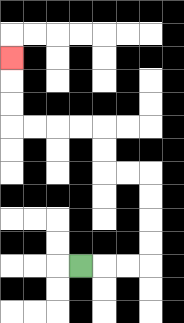{'start': '[3, 11]', 'end': '[0, 2]', 'path_directions': 'R,R,R,U,U,U,U,L,L,U,U,L,L,L,L,U,U,U', 'path_coordinates': '[[3, 11], [4, 11], [5, 11], [6, 11], [6, 10], [6, 9], [6, 8], [6, 7], [5, 7], [4, 7], [4, 6], [4, 5], [3, 5], [2, 5], [1, 5], [0, 5], [0, 4], [0, 3], [0, 2]]'}